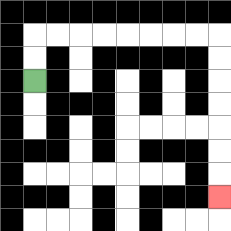{'start': '[1, 3]', 'end': '[9, 8]', 'path_directions': 'U,U,R,R,R,R,R,R,R,R,D,D,D,D,D,D,D', 'path_coordinates': '[[1, 3], [1, 2], [1, 1], [2, 1], [3, 1], [4, 1], [5, 1], [6, 1], [7, 1], [8, 1], [9, 1], [9, 2], [9, 3], [9, 4], [9, 5], [9, 6], [9, 7], [9, 8]]'}